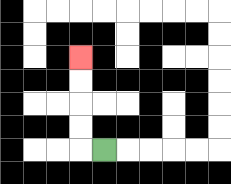{'start': '[4, 6]', 'end': '[3, 2]', 'path_directions': 'L,U,U,U,U', 'path_coordinates': '[[4, 6], [3, 6], [3, 5], [3, 4], [3, 3], [3, 2]]'}